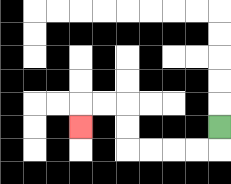{'start': '[9, 5]', 'end': '[3, 5]', 'path_directions': 'D,L,L,L,L,U,U,L,L,D', 'path_coordinates': '[[9, 5], [9, 6], [8, 6], [7, 6], [6, 6], [5, 6], [5, 5], [5, 4], [4, 4], [3, 4], [3, 5]]'}